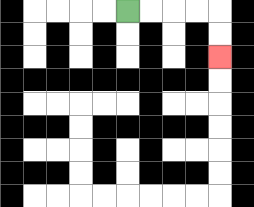{'start': '[5, 0]', 'end': '[9, 2]', 'path_directions': 'R,R,R,R,D,D', 'path_coordinates': '[[5, 0], [6, 0], [7, 0], [8, 0], [9, 0], [9, 1], [9, 2]]'}